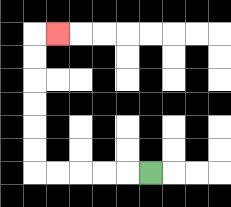{'start': '[6, 7]', 'end': '[2, 1]', 'path_directions': 'L,L,L,L,L,U,U,U,U,U,U,R', 'path_coordinates': '[[6, 7], [5, 7], [4, 7], [3, 7], [2, 7], [1, 7], [1, 6], [1, 5], [1, 4], [1, 3], [1, 2], [1, 1], [2, 1]]'}